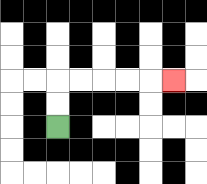{'start': '[2, 5]', 'end': '[7, 3]', 'path_directions': 'U,U,R,R,R,R,R', 'path_coordinates': '[[2, 5], [2, 4], [2, 3], [3, 3], [4, 3], [5, 3], [6, 3], [7, 3]]'}